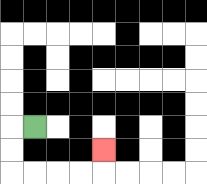{'start': '[1, 5]', 'end': '[4, 6]', 'path_directions': 'L,D,D,R,R,R,R,U', 'path_coordinates': '[[1, 5], [0, 5], [0, 6], [0, 7], [1, 7], [2, 7], [3, 7], [4, 7], [4, 6]]'}